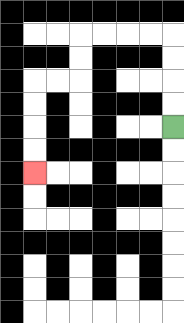{'start': '[7, 5]', 'end': '[1, 7]', 'path_directions': 'U,U,U,U,L,L,L,L,D,D,L,L,D,D,D,D', 'path_coordinates': '[[7, 5], [7, 4], [7, 3], [7, 2], [7, 1], [6, 1], [5, 1], [4, 1], [3, 1], [3, 2], [3, 3], [2, 3], [1, 3], [1, 4], [1, 5], [1, 6], [1, 7]]'}